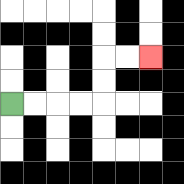{'start': '[0, 4]', 'end': '[6, 2]', 'path_directions': 'R,R,R,R,U,U,R,R', 'path_coordinates': '[[0, 4], [1, 4], [2, 4], [3, 4], [4, 4], [4, 3], [4, 2], [5, 2], [6, 2]]'}